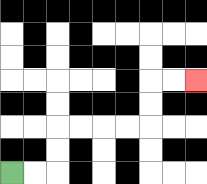{'start': '[0, 7]', 'end': '[8, 3]', 'path_directions': 'R,R,U,U,R,R,R,R,U,U,R,R', 'path_coordinates': '[[0, 7], [1, 7], [2, 7], [2, 6], [2, 5], [3, 5], [4, 5], [5, 5], [6, 5], [6, 4], [6, 3], [7, 3], [8, 3]]'}